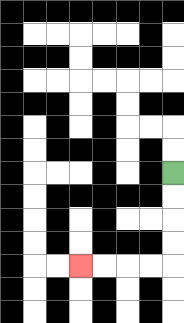{'start': '[7, 7]', 'end': '[3, 11]', 'path_directions': 'D,D,D,D,L,L,L,L', 'path_coordinates': '[[7, 7], [7, 8], [7, 9], [7, 10], [7, 11], [6, 11], [5, 11], [4, 11], [3, 11]]'}